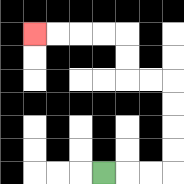{'start': '[4, 7]', 'end': '[1, 1]', 'path_directions': 'R,R,R,U,U,U,U,L,L,U,U,L,L,L,L', 'path_coordinates': '[[4, 7], [5, 7], [6, 7], [7, 7], [7, 6], [7, 5], [7, 4], [7, 3], [6, 3], [5, 3], [5, 2], [5, 1], [4, 1], [3, 1], [2, 1], [1, 1]]'}